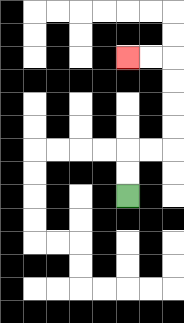{'start': '[5, 8]', 'end': '[5, 2]', 'path_directions': 'U,U,R,R,U,U,U,U,L,L', 'path_coordinates': '[[5, 8], [5, 7], [5, 6], [6, 6], [7, 6], [7, 5], [7, 4], [7, 3], [7, 2], [6, 2], [5, 2]]'}